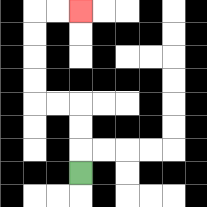{'start': '[3, 7]', 'end': '[3, 0]', 'path_directions': 'U,U,U,L,L,U,U,U,U,R,R', 'path_coordinates': '[[3, 7], [3, 6], [3, 5], [3, 4], [2, 4], [1, 4], [1, 3], [1, 2], [1, 1], [1, 0], [2, 0], [3, 0]]'}